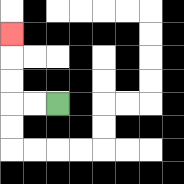{'start': '[2, 4]', 'end': '[0, 1]', 'path_directions': 'L,L,U,U,U', 'path_coordinates': '[[2, 4], [1, 4], [0, 4], [0, 3], [0, 2], [0, 1]]'}